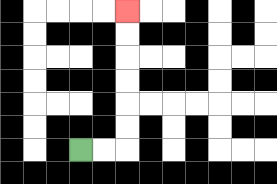{'start': '[3, 6]', 'end': '[5, 0]', 'path_directions': 'R,R,U,U,U,U,U,U', 'path_coordinates': '[[3, 6], [4, 6], [5, 6], [5, 5], [5, 4], [5, 3], [5, 2], [5, 1], [5, 0]]'}